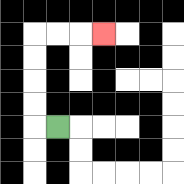{'start': '[2, 5]', 'end': '[4, 1]', 'path_directions': 'L,U,U,U,U,R,R,R', 'path_coordinates': '[[2, 5], [1, 5], [1, 4], [1, 3], [1, 2], [1, 1], [2, 1], [3, 1], [4, 1]]'}